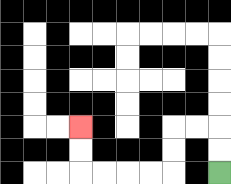{'start': '[9, 7]', 'end': '[3, 5]', 'path_directions': 'U,U,L,L,D,D,L,L,L,L,U,U', 'path_coordinates': '[[9, 7], [9, 6], [9, 5], [8, 5], [7, 5], [7, 6], [7, 7], [6, 7], [5, 7], [4, 7], [3, 7], [3, 6], [3, 5]]'}